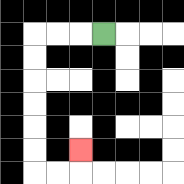{'start': '[4, 1]', 'end': '[3, 6]', 'path_directions': 'L,L,L,D,D,D,D,D,D,R,R,U', 'path_coordinates': '[[4, 1], [3, 1], [2, 1], [1, 1], [1, 2], [1, 3], [1, 4], [1, 5], [1, 6], [1, 7], [2, 7], [3, 7], [3, 6]]'}